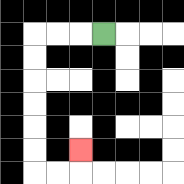{'start': '[4, 1]', 'end': '[3, 6]', 'path_directions': 'L,L,L,D,D,D,D,D,D,R,R,U', 'path_coordinates': '[[4, 1], [3, 1], [2, 1], [1, 1], [1, 2], [1, 3], [1, 4], [1, 5], [1, 6], [1, 7], [2, 7], [3, 7], [3, 6]]'}